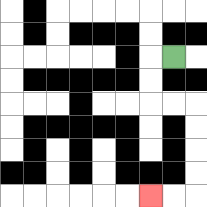{'start': '[7, 2]', 'end': '[6, 8]', 'path_directions': 'L,D,D,R,R,D,D,D,D,L,L', 'path_coordinates': '[[7, 2], [6, 2], [6, 3], [6, 4], [7, 4], [8, 4], [8, 5], [8, 6], [8, 7], [8, 8], [7, 8], [6, 8]]'}